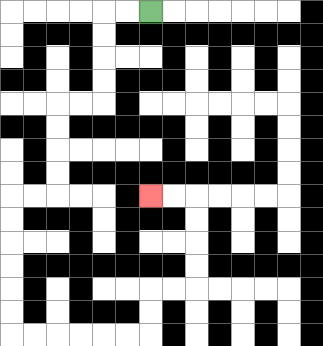{'start': '[6, 0]', 'end': '[6, 8]', 'path_directions': 'L,L,D,D,D,D,L,L,D,D,D,D,L,L,D,D,D,D,D,D,R,R,R,R,R,R,U,U,R,R,U,U,U,U,L,L', 'path_coordinates': '[[6, 0], [5, 0], [4, 0], [4, 1], [4, 2], [4, 3], [4, 4], [3, 4], [2, 4], [2, 5], [2, 6], [2, 7], [2, 8], [1, 8], [0, 8], [0, 9], [0, 10], [0, 11], [0, 12], [0, 13], [0, 14], [1, 14], [2, 14], [3, 14], [4, 14], [5, 14], [6, 14], [6, 13], [6, 12], [7, 12], [8, 12], [8, 11], [8, 10], [8, 9], [8, 8], [7, 8], [6, 8]]'}